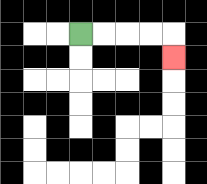{'start': '[3, 1]', 'end': '[7, 2]', 'path_directions': 'R,R,R,R,D', 'path_coordinates': '[[3, 1], [4, 1], [5, 1], [6, 1], [7, 1], [7, 2]]'}